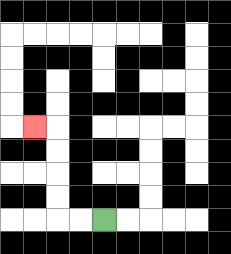{'start': '[4, 9]', 'end': '[1, 5]', 'path_directions': 'L,L,U,U,U,U,L', 'path_coordinates': '[[4, 9], [3, 9], [2, 9], [2, 8], [2, 7], [2, 6], [2, 5], [1, 5]]'}